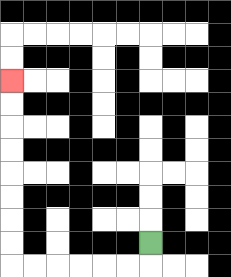{'start': '[6, 10]', 'end': '[0, 3]', 'path_directions': 'D,L,L,L,L,L,L,U,U,U,U,U,U,U,U', 'path_coordinates': '[[6, 10], [6, 11], [5, 11], [4, 11], [3, 11], [2, 11], [1, 11], [0, 11], [0, 10], [0, 9], [0, 8], [0, 7], [0, 6], [0, 5], [0, 4], [0, 3]]'}